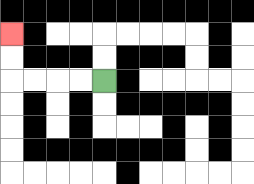{'start': '[4, 3]', 'end': '[0, 1]', 'path_directions': 'L,L,L,L,U,U', 'path_coordinates': '[[4, 3], [3, 3], [2, 3], [1, 3], [0, 3], [0, 2], [0, 1]]'}